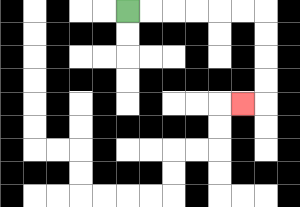{'start': '[5, 0]', 'end': '[10, 4]', 'path_directions': 'R,R,R,R,R,R,D,D,D,D,L', 'path_coordinates': '[[5, 0], [6, 0], [7, 0], [8, 0], [9, 0], [10, 0], [11, 0], [11, 1], [11, 2], [11, 3], [11, 4], [10, 4]]'}